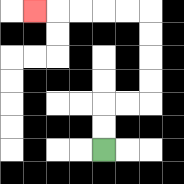{'start': '[4, 6]', 'end': '[1, 0]', 'path_directions': 'U,U,R,R,U,U,U,U,L,L,L,L,L', 'path_coordinates': '[[4, 6], [4, 5], [4, 4], [5, 4], [6, 4], [6, 3], [6, 2], [6, 1], [6, 0], [5, 0], [4, 0], [3, 0], [2, 0], [1, 0]]'}